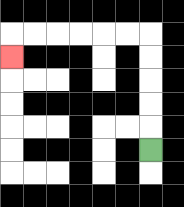{'start': '[6, 6]', 'end': '[0, 2]', 'path_directions': 'U,U,U,U,U,L,L,L,L,L,L,D', 'path_coordinates': '[[6, 6], [6, 5], [6, 4], [6, 3], [6, 2], [6, 1], [5, 1], [4, 1], [3, 1], [2, 1], [1, 1], [0, 1], [0, 2]]'}